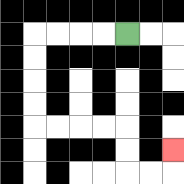{'start': '[5, 1]', 'end': '[7, 6]', 'path_directions': 'L,L,L,L,D,D,D,D,R,R,R,R,D,D,R,R,U', 'path_coordinates': '[[5, 1], [4, 1], [3, 1], [2, 1], [1, 1], [1, 2], [1, 3], [1, 4], [1, 5], [2, 5], [3, 5], [4, 5], [5, 5], [5, 6], [5, 7], [6, 7], [7, 7], [7, 6]]'}